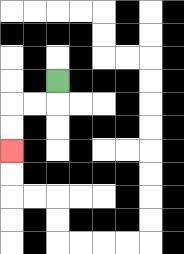{'start': '[2, 3]', 'end': '[0, 6]', 'path_directions': 'D,L,L,D,D', 'path_coordinates': '[[2, 3], [2, 4], [1, 4], [0, 4], [0, 5], [0, 6]]'}